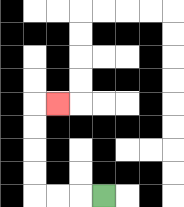{'start': '[4, 8]', 'end': '[2, 4]', 'path_directions': 'L,L,L,U,U,U,U,R', 'path_coordinates': '[[4, 8], [3, 8], [2, 8], [1, 8], [1, 7], [1, 6], [1, 5], [1, 4], [2, 4]]'}